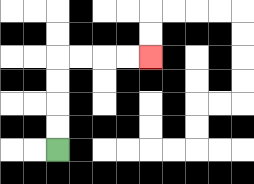{'start': '[2, 6]', 'end': '[6, 2]', 'path_directions': 'U,U,U,U,R,R,R,R', 'path_coordinates': '[[2, 6], [2, 5], [2, 4], [2, 3], [2, 2], [3, 2], [4, 2], [5, 2], [6, 2]]'}